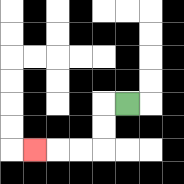{'start': '[5, 4]', 'end': '[1, 6]', 'path_directions': 'L,D,D,L,L,L', 'path_coordinates': '[[5, 4], [4, 4], [4, 5], [4, 6], [3, 6], [2, 6], [1, 6]]'}